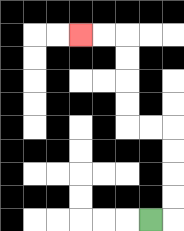{'start': '[6, 9]', 'end': '[3, 1]', 'path_directions': 'R,U,U,U,U,L,L,U,U,U,U,L,L', 'path_coordinates': '[[6, 9], [7, 9], [7, 8], [7, 7], [7, 6], [7, 5], [6, 5], [5, 5], [5, 4], [5, 3], [5, 2], [5, 1], [4, 1], [3, 1]]'}